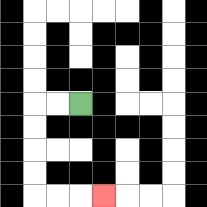{'start': '[3, 4]', 'end': '[4, 8]', 'path_directions': 'L,L,D,D,D,D,R,R,R', 'path_coordinates': '[[3, 4], [2, 4], [1, 4], [1, 5], [1, 6], [1, 7], [1, 8], [2, 8], [3, 8], [4, 8]]'}